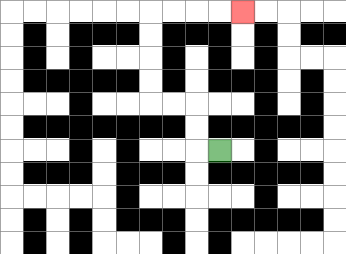{'start': '[9, 6]', 'end': '[10, 0]', 'path_directions': 'L,U,U,L,L,U,U,U,U,R,R,R,R', 'path_coordinates': '[[9, 6], [8, 6], [8, 5], [8, 4], [7, 4], [6, 4], [6, 3], [6, 2], [6, 1], [6, 0], [7, 0], [8, 0], [9, 0], [10, 0]]'}